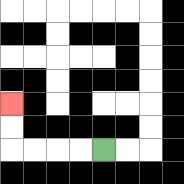{'start': '[4, 6]', 'end': '[0, 4]', 'path_directions': 'L,L,L,L,U,U', 'path_coordinates': '[[4, 6], [3, 6], [2, 6], [1, 6], [0, 6], [0, 5], [0, 4]]'}